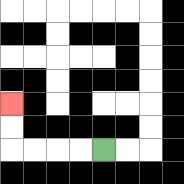{'start': '[4, 6]', 'end': '[0, 4]', 'path_directions': 'L,L,L,L,U,U', 'path_coordinates': '[[4, 6], [3, 6], [2, 6], [1, 6], [0, 6], [0, 5], [0, 4]]'}